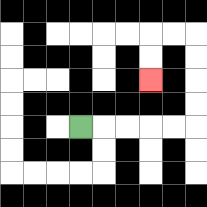{'start': '[3, 5]', 'end': '[6, 3]', 'path_directions': 'R,R,R,R,R,U,U,U,U,L,L,D,D', 'path_coordinates': '[[3, 5], [4, 5], [5, 5], [6, 5], [7, 5], [8, 5], [8, 4], [8, 3], [8, 2], [8, 1], [7, 1], [6, 1], [6, 2], [6, 3]]'}